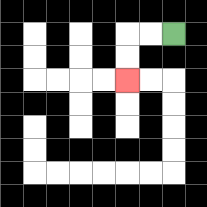{'start': '[7, 1]', 'end': '[5, 3]', 'path_directions': 'L,L,D,D', 'path_coordinates': '[[7, 1], [6, 1], [5, 1], [5, 2], [5, 3]]'}